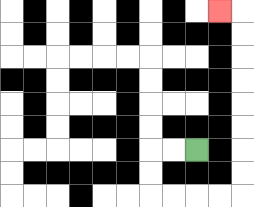{'start': '[8, 6]', 'end': '[9, 0]', 'path_directions': 'L,L,D,D,R,R,R,R,U,U,U,U,U,U,U,U,L', 'path_coordinates': '[[8, 6], [7, 6], [6, 6], [6, 7], [6, 8], [7, 8], [8, 8], [9, 8], [10, 8], [10, 7], [10, 6], [10, 5], [10, 4], [10, 3], [10, 2], [10, 1], [10, 0], [9, 0]]'}